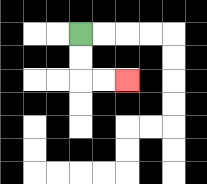{'start': '[3, 1]', 'end': '[5, 3]', 'path_directions': 'D,D,R,R', 'path_coordinates': '[[3, 1], [3, 2], [3, 3], [4, 3], [5, 3]]'}